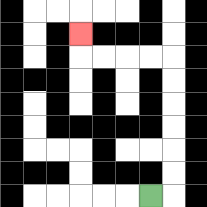{'start': '[6, 8]', 'end': '[3, 1]', 'path_directions': 'R,U,U,U,U,U,U,L,L,L,L,U', 'path_coordinates': '[[6, 8], [7, 8], [7, 7], [7, 6], [7, 5], [7, 4], [7, 3], [7, 2], [6, 2], [5, 2], [4, 2], [3, 2], [3, 1]]'}